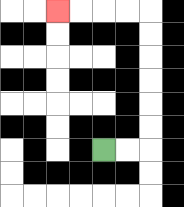{'start': '[4, 6]', 'end': '[2, 0]', 'path_directions': 'R,R,U,U,U,U,U,U,L,L,L,L', 'path_coordinates': '[[4, 6], [5, 6], [6, 6], [6, 5], [6, 4], [6, 3], [6, 2], [6, 1], [6, 0], [5, 0], [4, 0], [3, 0], [2, 0]]'}